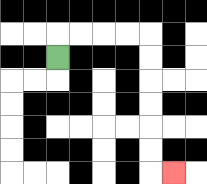{'start': '[2, 2]', 'end': '[7, 7]', 'path_directions': 'U,R,R,R,R,D,D,D,D,D,D,R', 'path_coordinates': '[[2, 2], [2, 1], [3, 1], [4, 1], [5, 1], [6, 1], [6, 2], [6, 3], [6, 4], [6, 5], [6, 6], [6, 7], [7, 7]]'}